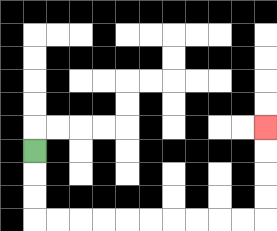{'start': '[1, 6]', 'end': '[11, 5]', 'path_directions': 'D,D,D,R,R,R,R,R,R,R,R,R,R,U,U,U,U', 'path_coordinates': '[[1, 6], [1, 7], [1, 8], [1, 9], [2, 9], [3, 9], [4, 9], [5, 9], [6, 9], [7, 9], [8, 9], [9, 9], [10, 9], [11, 9], [11, 8], [11, 7], [11, 6], [11, 5]]'}